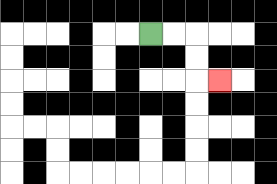{'start': '[6, 1]', 'end': '[9, 3]', 'path_directions': 'R,R,D,D,R', 'path_coordinates': '[[6, 1], [7, 1], [8, 1], [8, 2], [8, 3], [9, 3]]'}